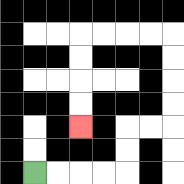{'start': '[1, 7]', 'end': '[3, 5]', 'path_directions': 'R,R,R,R,U,U,R,R,U,U,U,U,L,L,L,L,D,D,D,D', 'path_coordinates': '[[1, 7], [2, 7], [3, 7], [4, 7], [5, 7], [5, 6], [5, 5], [6, 5], [7, 5], [7, 4], [7, 3], [7, 2], [7, 1], [6, 1], [5, 1], [4, 1], [3, 1], [3, 2], [3, 3], [3, 4], [3, 5]]'}